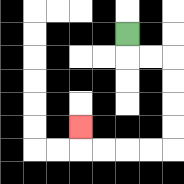{'start': '[5, 1]', 'end': '[3, 5]', 'path_directions': 'D,R,R,D,D,D,D,L,L,L,L,U', 'path_coordinates': '[[5, 1], [5, 2], [6, 2], [7, 2], [7, 3], [7, 4], [7, 5], [7, 6], [6, 6], [5, 6], [4, 6], [3, 6], [3, 5]]'}